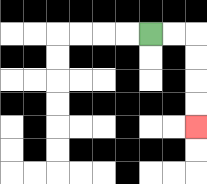{'start': '[6, 1]', 'end': '[8, 5]', 'path_directions': 'R,R,D,D,D,D', 'path_coordinates': '[[6, 1], [7, 1], [8, 1], [8, 2], [8, 3], [8, 4], [8, 5]]'}